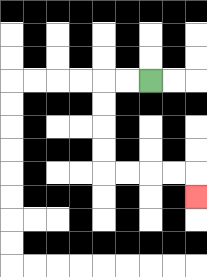{'start': '[6, 3]', 'end': '[8, 8]', 'path_directions': 'L,L,D,D,D,D,R,R,R,R,D', 'path_coordinates': '[[6, 3], [5, 3], [4, 3], [4, 4], [4, 5], [4, 6], [4, 7], [5, 7], [6, 7], [7, 7], [8, 7], [8, 8]]'}